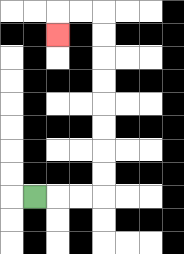{'start': '[1, 8]', 'end': '[2, 1]', 'path_directions': 'R,R,R,U,U,U,U,U,U,U,U,L,L,D', 'path_coordinates': '[[1, 8], [2, 8], [3, 8], [4, 8], [4, 7], [4, 6], [4, 5], [4, 4], [4, 3], [4, 2], [4, 1], [4, 0], [3, 0], [2, 0], [2, 1]]'}